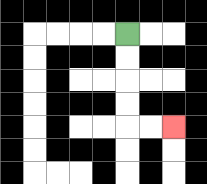{'start': '[5, 1]', 'end': '[7, 5]', 'path_directions': 'D,D,D,D,R,R', 'path_coordinates': '[[5, 1], [5, 2], [5, 3], [5, 4], [5, 5], [6, 5], [7, 5]]'}